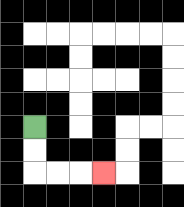{'start': '[1, 5]', 'end': '[4, 7]', 'path_directions': 'D,D,R,R,R', 'path_coordinates': '[[1, 5], [1, 6], [1, 7], [2, 7], [3, 7], [4, 7]]'}